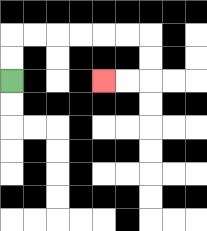{'start': '[0, 3]', 'end': '[4, 3]', 'path_directions': 'U,U,R,R,R,R,R,R,D,D,L,L', 'path_coordinates': '[[0, 3], [0, 2], [0, 1], [1, 1], [2, 1], [3, 1], [4, 1], [5, 1], [6, 1], [6, 2], [6, 3], [5, 3], [4, 3]]'}